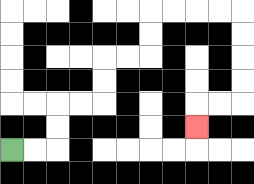{'start': '[0, 6]', 'end': '[8, 5]', 'path_directions': 'R,R,U,U,R,R,U,U,R,R,U,U,R,R,R,R,D,D,D,D,L,L,D', 'path_coordinates': '[[0, 6], [1, 6], [2, 6], [2, 5], [2, 4], [3, 4], [4, 4], [4, 3], [4, 2], [5, 2], [6, 2], [6, 1], [6, 0], [7, 0], [8, 0], [9, 0], [10, 0], [10, 1], [10, 2], [10, 3], [10, 4], [9, 4], [8, 4], [8, 5]]'}